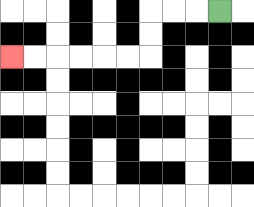{'start': '[9, 0]', 'end': '[0, 2]', 'path_directions': 'L,L,L,D,D,L,L,L,L,L,L', 'path_coordinates': '[[9, 0], [8, 0], [7, 0], [6, 0], [6, 1], [6, 2], [5, 2], [4, 2], [3, 2], [2, 2], [1, 2], [0, 2]]'}